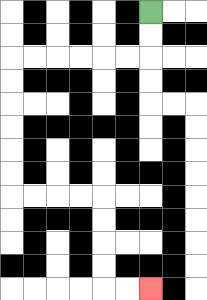{'start': '[6, 0]', 'end': '[6, 12]', 'path_directions': 'D,D,L,L,L,L,L,L,D,D,D,D,D,D,R,R,R,R,D,D,D,D,R,R', 'path_coordinates': '[[6, 0], [6, 1], [6, 2], [5, 2], [4, 2], [3, 2], [2, 2], [1, 2], [0, 2], [0, 3], [0, 4], [0, 5], [0, 6], [0, 7], [0, 8], [1, 8], [2, 8], [3, 8], [4, 8], [4, 9], [4, 10], [4, 11], [4, 12], [5, 12], [6, 12]]'}